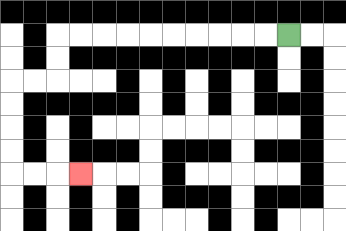{'start': '[12, 1]', 'end': '[3, 7]', 'path_directions': 'L,L,L,L,L,L,L,L,L,L,D,D,L,L,D,D,D,D,R,R,R', 'path_coordinates': '[[12, 1], [11, 1], [10, 1], [9, 1], [8, 1], [7, 1], [6, 1], [5, 1], [4, 1], [3, 1], [2, 1], [2, 2], [2, 3], [1, 3], [0, 3], [0, 4], [0, 5], [0, 6], [0, 7], [1, 7], [2, 7], [3, 7]]'}